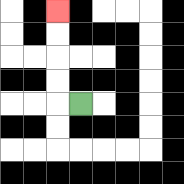{'start': '[3, 4]', 'end': '[2, 0]', 'path_directions': 'L,U,U,U,U', 'path_coordinates': '[[3, 4], [2, 4], [2, 3], [2, 2], [2, 1], [2, 0]]'}